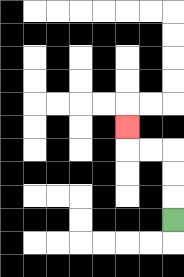{'start': '[7, 9]', 'end': '[5, 5]', 'path_directions': 'U,U,U,L,L,U', 'path_coordinates': '[[7, 9], [7, 8], [7, 7], [7, 6], [6, 6], [5, 6], [5, 5]]'}